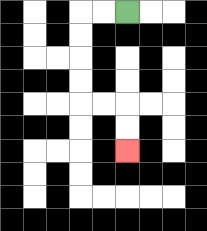{'start': '[5, 0]', 'end': '[5, 6]', 'path_directions': 'L,L,D,D,D,D,R,R,D,D', 'path_coordinates': '[[5, 0], [4, 0], [3, 0], [3, 1], [3, 2], [3, 3], [3, 4], [4, 4], [5, 4], [5, 5], [5, 6]]'}